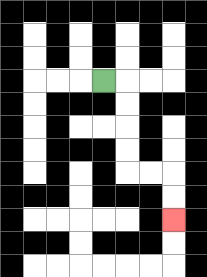{'start': '[4, 3]', 'end': '[7, 9]', 'path_directions': 'R,D,D,D,D,R,R,D,D', 'path_coordinates': '[[4, 3], [5, 3], [5, 4], [5, 5], [5, 6], [5, 7], [6, 7], [7, 7], [7, 8], [7, 9]]'}